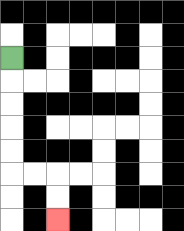{'start': '[0, 2]', 'end': '[2, 9]', 'path_directions': 'D,D,D,D,D,R,R,D,D', 'path_coordinates': '[[0, 2], [0, 3], [0, 4], [0, 5], [0, 6], [0, 7], [1, 7], [2, 7], [2, 8], [2, 9]]'}